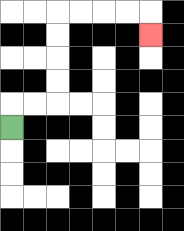{'start': '[0, 5]', 'end': '[6, 1]', 'path_directions': 'U,R,R,U,U,U,U,R,R,R,R,D', 'path_coordinates': '[[0, 5], [0, 4], [1, 4], [2, 4], [2, 3], [2, 2], [2, 1], [2, 0], [3, 0], [4, 0], [5, 0], [6, 0], [6, 1]]'}